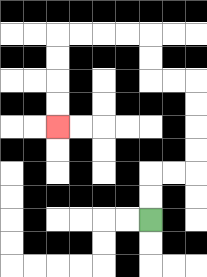{'start': '[6, 9]', 'end': '[2, 5]', 'path_directions': 'U,U,R,R,U,U,U,U,L,L,U,U,L,L,L,L,D,D,D,D', 'path_coordinates': '[[6, 9], [6, 8], [6, 7], [7, 7], [8, 7], [8, 6], [8, 5], [8, 4], [8, 3], [7, 3], [6, 3], [6, 2], [6, 1], [5, 1], [4, 1], [3, 1], [2, 1], [2, 2], [2, 3], [2, 4], [2, 5]]'}